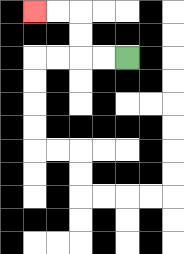{'start': '[5, 2]', 'end': '[1, 0]', 'path_directions': 'L,L,U,U,L,L', 'path_coordinates': '[[5, 2], [4, 2], [3, 2], [3, 1], [3, 0], [2, 0], [1, 0]]'}